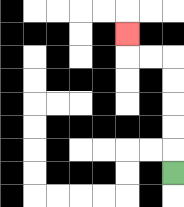{'start': '[7, 7]', 'end': '[5, 1]', 'path_directions': 'U,U,U,U,U,L,L,U', 'path_coordinates': '[[7, 7], [7, 6], [7, 5], [7, 4], [7, 3], [7, 2], [6, 2], [5, 2], [5, 1]]'}